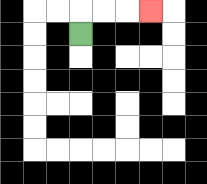{'start': '[3, 1]', 'end': '[6, 0]', 'path_directions': 'U,R,R,R', 'path_coordinates': '[[3, 1], [3, 0], [4, 0], [5, 0], [6, 0]]'}